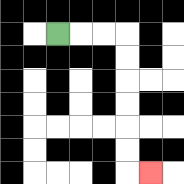{'start': '[2, 1]', 'end': '[6, 7]', 'path_directions': 'R,R,R,D,D,D,D,D,D,R', 'path_coordinates': '[[2, 1], [3, 1], [4, 1], [5, 1], [5, 2], [5, 3], [5, 4], [5, 5], [5, 6], [5, 7], [6, 7]]'}